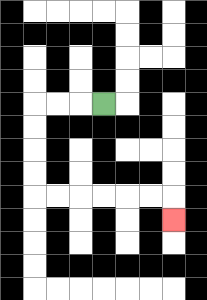{'start': '[4, 4]', 'end': '[7, 9]', 'path_directions': 'L,L,L,D,D,D,D,R,R,R,R,R,R,D', 'path_coordinates': '[[4, 4], [3, 4], [2, 4], [1, 4], [1, 5], [1, 6], [1, 7], [1, 8], [2, 8], [3, 8], [4, 8], [5, 8], [6, 8], [7, 8], [7, 9]]'}